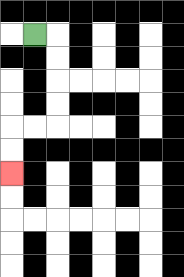{'start': '[1, 1]', 'end': '[0, 7]', 'path_directions': 'R,D,D,D,D,L,L,D,D', 'path_coordinates': '[[1, 1], [2, 1], [2, 2], [2, 3], [2, 4], [2, 5], [1, 5], [0, 5], [0, 6], [0, 7]]'}